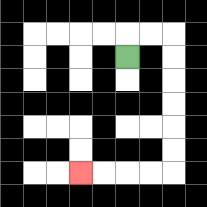{'start': '[5, 2]', 'end': '[3, 7]', 'path_directions': 'U,R,R,D,D,D,D,D,D,L,L,L,L', 'path_coordinates': '[[5, 2], [5, 1], [6, 1], [7, 1], [7, 2], [7, 3], [7, 4], [7, 5], [7, 6], [7, 7], [6, 7], [5, 7], [4, 7], [3, 7]]'}